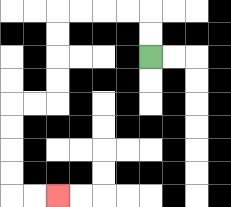{'start': '[6, 2]', 'end': '[2, 8]', 'path_directions': 'U,U,L,L,L,L,D,D,D,D,L,L,D,D,D,D,R,R', 'path_coordinates': '[[6, 2], [6, 1], [6, 0], [5, 0], [4, 0], [3, 0], [2, 0], [2, 1], [2, 2], [2, 3], [2, 4], [1, 4], [0, 4], [0, 5], [0, 6], [0, 7], [0, 8], [1, 8], [2, 8]]'}